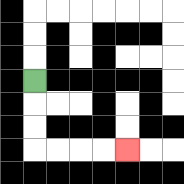{'start': '[1, 3]', 'end': '[5, 6]', 'path_directions': 'D,D,D,R,R,R,R', 'path_coordinates': '[[1, 3], [1, 4], [1, 5], [1, 6], [2, 6], [3, 6], [4, 6], [5, 6]]'}